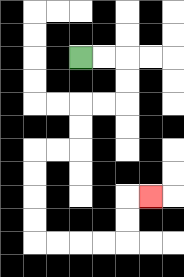{'start': '[3, 2]', 'end': '[6, 8]', 'path_directions': 'R,R,D,D,L,L,D,D,L,L,D,D,D,D,R,R,R,R,U,U,R', 'path_coordinates': '[[3, 2], [4, 2], [5, 2], [5, 3], [5, 4], [4, 4], [3, 4], [3, 5], [3, 6], [2, 6], [1, 6], [1, 7], [1, 8], [1, 9], [1, 10], [2, 10], [3, 10], [4, 10], [5, 10], [5, 9], [5, 8], [6, 8]]'}